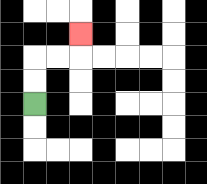{'start': '[1, 4]', 'end': '[3, 1]', 'path_directions': 'U,U,R,R,U', 'path_coordinates': '[[1, 4], [1, 3], [1, 2], [2, 2], [3, 2], [3, 1]]'}